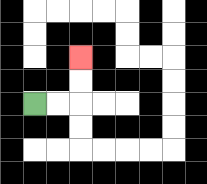{'start': '[1, 4]', 'end': '[3, 2]', 'path_directions': 'R,R,U,U', 'path_coordinates': '[[1, 4], [2, 4], [3, 4], [3, 3], [3, 2]]'}